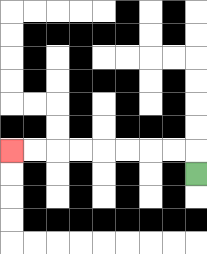{'start': '[8, 7]', 'end': '[0, 6]', 'path_directions': 'U,L,L,L,L,L,L,L,L', 'path_coordinates': '[[8, 7], [8, 6], [7, 6], [6, 6], [5, 6], [4, 6], [3, 6], [2, 6], [1, 6], [0, 6]]'}